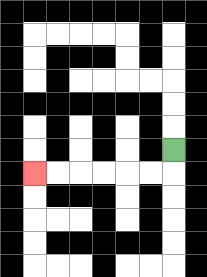{'start': '[7, 6]', 'end': '[1, 7]', 'path_directions': 'D,L,L,L,L,L,L', 'path_coordinates': '[[7, 6], [7, 7], [6, 7], [5, 7], [4, 7], [3, 7], [2, 7], [1, 7]]'}